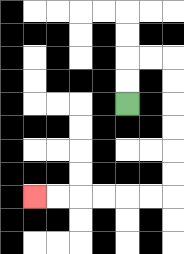{'start': '[5, 4]', 'end': '[1, 8]', 'path_directions': 'U,U,R,R,D,D,D,D,D,D,L,L,L,L,L,L', 'path_coordinates': '[[5, 4], [5, 3], [5, 2], [6, 2], [7, 2], [7, 3], [7, 4], [7, 5], [7, 6], [7, 7], [7, 8], [6, 8], [5, 8], [4, 8], [3, 8], [2, 8], [1, 8]]'}